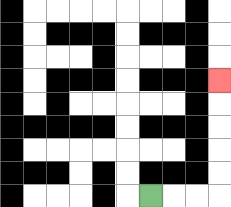{'start': '[6, 8]', 'end': '[9, 3]', 'path_directions': 'R,R,R,U,U,U,U,U', 'path_coordinates': '[[6, 8], [7, 8], [8, 8], [9, 8], [9, 7], [9, 6], [9, 5], [9, 4], [9, 3]]'}